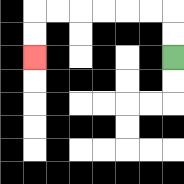{'start': '[7, 2]', 'end': '[1, 2]', 'path_directions': 'U,U,L,L,L,L,L,L,D,D', 'path_coordinates': '[[7, 2], [7, 1], [7, 0], [6, 0], [5, 0], [4, 0], [3, 0], [2, 0], [1, 0], [1, 1], [1, 2]]'}